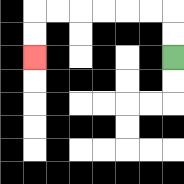{'start': '[7, 2]', 'end': '[1, 2]', 'path_directions': 'U,U,L,L,L,L,L,L,D,D', 'path_coordinates': '[[7, 2], [7, 1], [7, 0], [6, 0], [5, 0], [4, 0], [3, 0], [2, 0], [1, 0], [1, 1], [1, 2]]'}